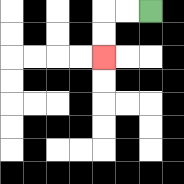{'start': '[6, 0]', 'end': '[4, 2]', 'path_directions': 'L,L,D,D', 'path_coordinates': '[[6, 0], [5, 0], [4, 0], [4, 1], [4, 2]]'}